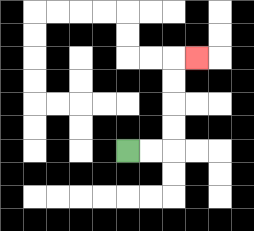{'start': '[5, 6]', 'end': '[8, 2]', 'path_directions': 'R,R,U,U,U,U,R', 'path_coordinates': '[[5, 6], [6, 6], [7, 6], [7, 5], [7, 4], [7, 3], [7, 2], [8, 2]]'}